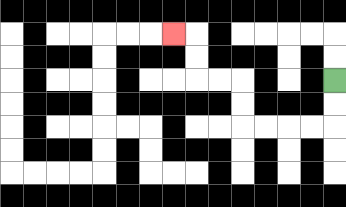{'start': '[14, 3]', 'end': '[7, 1]', 'path_directions': 'D,D,L,L,L,L,U,U,L,L,U,U,L', 'path_coordinates': '[[14, 3], [14, 4], [14, 5], [13, 5], [12, 5], [11, 5], [10, 5], [10, 4], [10, 3], [9, 3], [8, 3], [8, 2], [8, 1], [7, 1]]'}